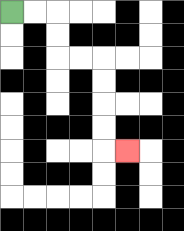{'start': '[0, 0]', 'end': '[5, 6]', 'path_directions': 'R,R,D,D,R,R,D,D,D,D,R', 'path_coordinates': '[[0, 0], [1, 0], [2, 0], [2, 1], [2, 2], [3, 2], [4, 2], [4, 3], [4, 4], [4, 5], [4, 6], [5, 6]]'}